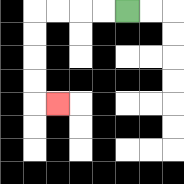{'start': '[5, 0]', 'end': '[2, 4]', 'path_directions': 'L,L,L,L,D,D,D,D,R', 'path_coordinates': '[[5, 0], [4, 0], [3, 0], [2, 0], [1, 0], [1, 1], [1, 2], [1, 3], [1, 4], [2, 4]]'}